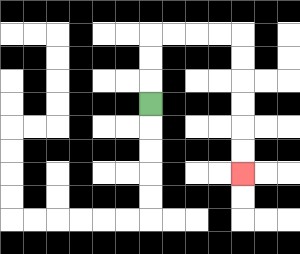{'start': '[6, 4]', 'end': '[10, 7]', 'path_directions': 'U,U,U,R,R,R,R,D,D,D,D,D,D', 'path_coordinates': '[[6, 4], [6, 3], [6, 2], [6, 1], [7, 1], [8, 1], [9, 1], [10, 1], [10, 2], [10, 3], [10, 4], [10, 5], [10, 6], [10, 7]]'}